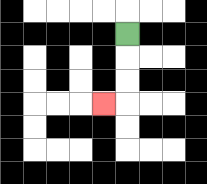{'start': '[5, 1]', 'end': '[4, 4]', 'path_directions': 'D,D,D,L', 'path_coordinates': '[[5, 1], [5, 2], [5, 3], [5, 4], [4, 4]]'}